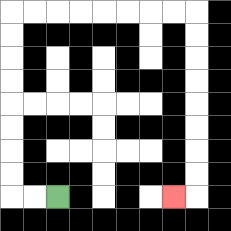{'start': '[2, 8]', 'end': '[7, 8]', 'path_directions': 'L,L,U,U,U,U,U,U,U,U,R,R,R,R,R,R,R,R,D,D,D,D,D,D,D,D,L', 'path_coordinates': '[[2, 8], [1, 8], [0, 8], [0, 7], [0, 6], [0, 5], [0, 4], [0, 3], [0, 2], [0, 1], [0, 0], [1, 0], [2, 0], [3, 0], [4, 0], [5, 0], [6, 0], [7, 0], [8, 0], [8, 1], [8, 2], [8, 3], [8, 4], [8, 5], [8, 6], [8, 7], [8, 8], [7, 8]]'}